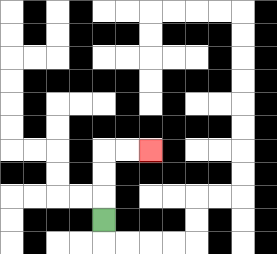{'start': '[4, 9]', 'end': '[6, 6]', 'path_directions': 'U,U,U,R,R', 'path_coordinates': '[[4, 9], [4, 8], [4, 7], [4, 6], [5, 6], [6, 6]]'}